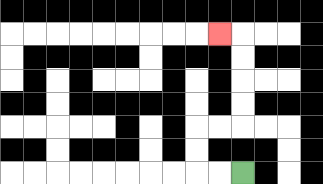{'start': '[10, 7]', 'end': '[9, 1]', 'path_directions': 'L,L,U,U,R,R,U,U,U,U,L', 'path_coordinates': '[[10, 7], [9, 7], [8, 7], [8, 6], [8, 5], [9, 5], [10, 5], [10, 4], [10, 3], [10, 2], [10, 1], [9, 1]]'}